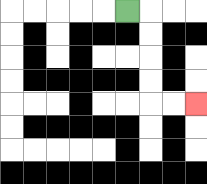{'start': '[5, 0]', 'end': '[8, 4]', 'path_directions': 'R,D,D,D,D,R,R', 'path_coordinates': '[[5, 0], [6, 0], [6, 1], [6, 2], [6, 3], [6, 4], [7, 4], [8, 4]]'}